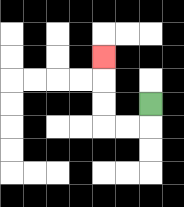{'start': '[6, 4]', 'end': '[4, 2]', 'path_directions': 'D,L,L,U,U,U', 'path_coordinates': '[[6, 4], [6, 5], [5, 5], [4, 5], [4, 4], [4, 3], [4, 2]]'}